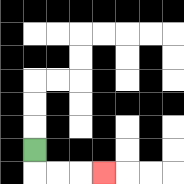{'start': '[1, 6]', 'end': '[4, 7]', 'path_directions': 'D,R,R,R', 'path_coordinates': '[[1, 6], [1, 7], [2, 7], [3, 7], [4, 7]]'}